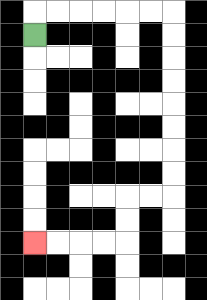{'start': '[1, 1]', 'end': '[1, 10]', 'path_directions': 'U,R,R,R,R,R,R,D,D,D,D,D,D,D,D,L,L,D,D,L,L,L,L', 'path_coordinates': '[[1, 1], [1, 0], [2, 0], [3, 0], [4, 0], [5, 0], [6, 0], [7, 0], [7, 1], [7, 2], [7, 3], [7, 4], [7, 5], [7, 6], [7, 7], [7, 8], [6, 8], [5, 8], [5, 9], [5, 10], [4, 10], [3, 10], [2, 10], [1, 10]]'}